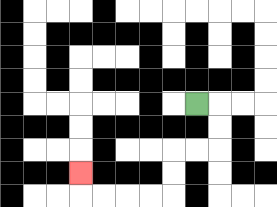{'start': '[8, 4]', 'end': '[3, 7]', 'path_directions': 'R,D,D,L,L,D,D,L,L,L,L,U', 'path_coordinates': '[[8, 4], [9, 4], [9, 5], [9, 6], [8, 6], [7, 6], [7, 7], [7, 8], [6, 8], [5, 8], [4, 8], [3, 8], [3, 7]]'}